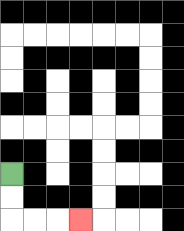{'start': '[0, 7]', 'end': '[3, 9]', 'path_directions': 'D,D,R,R,R', 'path_coordinates': '[[0, 7], [0, 8], [0, 9], [1, 9], [2, 9], [3, 9]]'}